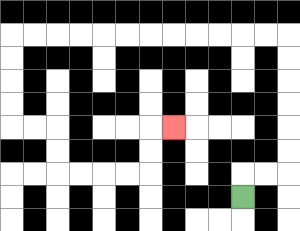{'start': '[10, 8]', 'end': '[7, 5]', 'path_directions': 'U,R,R,U,U,U,U,U,U,L,L,L,L,L,L,L,L,L,L,L,L,D,D,D,D,R,R,D,D,R,R,R,R,U,U,R', 'path_coordinates': '[[10, 8], [10, 7], [11, 7], [12, 7], [12, 6], [12, 5], [12, 4], [12, 3], [12, 2], [12, 1], [11, 1], [10, 1], [9, 1], [8, 1], [7, 1], [6, 1], [5, 1], [4, 1], [3, 1], [2, 1], [1, 1], [0, 1], [0, 2], [0, 3], [0, 4], [0, 5], [1, 5], [2, 5], [2, 6], [2, 7], [3, 7], [4, 7], [5, 7], [6, 7], [6, 6], [6, 5], [7, 5]]'}